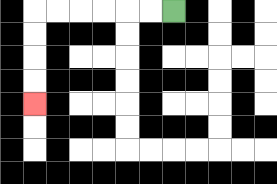{'start': '[7, 0]', 'end': '[1, 4]', 'path_directions': 'L,L,L,L,L,L,D,D,D,D', 'path_coordinates': '[[7, 0], [6, 0], [5, 0], [4, 0], [3, 0], [2, 0], [1, 0], [1, 1], [1, 2], [1, 3], [1, 4]]'}